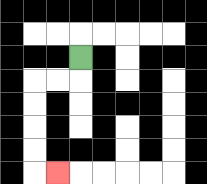{'start': '[3, 2]', 'end': '[2, 7]', 'path_directions': 'D,L,L,D,D,D,D,R', 'path_coordinates': '[[3, 2], [3, 3], [2, 3], [1, 3], [1, 4], [1, 5], [1, 6], [1, 7], [2, 7]]'}